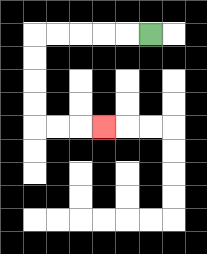{'start': '[6, 1]', 'end': '[4, 5]', 'path_directions': 'L,L,L,L,L,D,D,D,D,R,R,R', 'path_coordinates': '[[6, 1], [5, 1], [4, 1], [3, 1], [2, 1], [1, 1], [1, 2], [1, 3], [1, 4], [1, 5], [2, 5], [3, 5], [4, 5]]'}